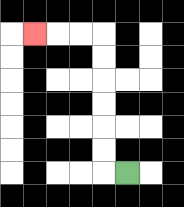{'start': '[5, 7]', 'end': '[1, 1]', 'path_directions': 'L,U,U,U,U,U,U,L,L,L', 'path_coordinates': '[[5, 7], [4, 7], [4, 6], [4, 5], [4, 4], [4, 3], [4, 2], [4, 1], [3, 1], [2, 1], [1, 1]]'}